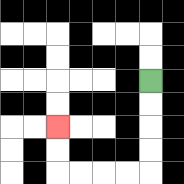{'start': '[6, 3]', 'end': '[2, 5]', 'path_directions': 'D,D,D,D,L,L,L,L,U,U', 'path_coordinates': '[[6, 3], [6, 4], [6, 5], [6, 6], [6, 7], [5, 7], [4, 7], [3, 7], [2, 7], [2, 6], [2, 5]]'}